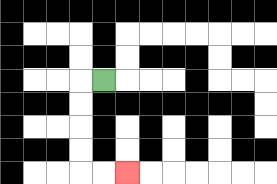{'start': '[4, 3]', 'end': '[5, 7]', 'path_directions': 'L,D,D,D,D,R,R', 'path_coordinates': '[[4, 3], [3, 3], [3, 4], [3, 5], [3, 6], [3, 7], [4, 7], [5, 7]]'}